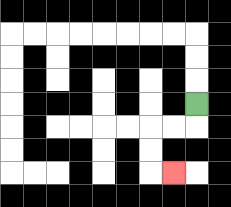{'start': '[8, 4]', 'end': '[7, 7]', 'path_directions': 'D,L,L,D,D,R', 'path_coordinates': '[[8, 4], [8, 5], [7, 5], [6, 5], [6, 6], [6, 7], [7, 7]]'}